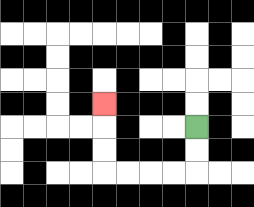{'start': '[8, 5]', 'end': '[4, 4]', 'path_directions': 'D,D,L,L,L,L,U,U,U', 'path_coordinates': '[[8, 5], [8, 6], [8, 7], [7, 7], [6, 7], [5, 7], [4, 7], [4, 6], [4, 5], [4, 4]]'}